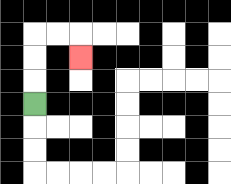{'start': '[1, 4]', 'end': '[3, 2]', 'path_directions': 'U,U,U,R,R,D', 'path_coordinates': '[[1, 4], [1, 3], [1, 2], [1, 1], [2, 1], [3, 1], [3, 2]]'}